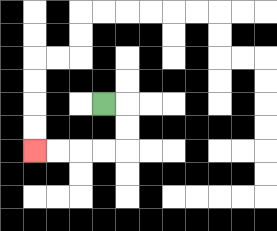{'start': '[4, 4]', 'end': '[1, 6]', 'path_directions': 'R,D,D,L,L,L,L', 'path_coordinates': '[[4, 4], [5, 4], [5, 5], [5, 6], [4, 6], [3, 6], [2, 6], [1, 6]]'}